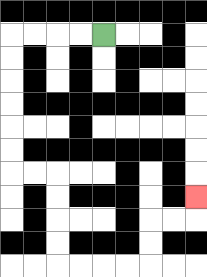{'start': '[4, 1]', 'end': '[8, 8]', 'path_directions': 'L,L,L,L,D,D,D,D,D,D,R,R,D,D,D,D,R,R,R,R,U,U,R,R,U', 'path_coordinates': '[[4, 1], [3, 1], [2, 1], [1, 1], [0, 1], [0, 2], [0, 3], [0, 4], [0, 5], [0, 6], [0, 7], [1, 7], [2, 7], [2, 8], [2, 9], [2, 10], [2, 11], [3, 11], [4, 11], [5, 11], [6, 11], [6, 10], [6, 9], [7, 9], [8, 9], [8, 8]]'}